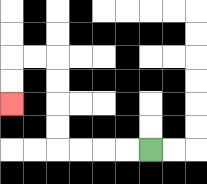{'start': '[6, 6]', 'end': '[0, 4]', 'path_directions': 'L,L,L,L,U,U,U,U,L,L,D,D', 'path_coordinates': '[[6, 6], [5, 6], [4, 6], [3, 6], [2, 6], [2, 5], [2, 4], [2, 3], [2, 2], [1, 2], [0, 2], [0, 3], [0, 4]]'}